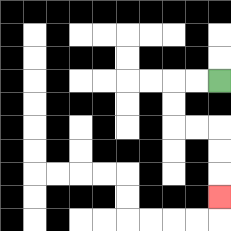{'start': '[9, 3]', 'end': '[9, 8]', 'path_directions': 'L,L,D,D,R,R,D,D,D', 'path_coordinates': '[[9, 3], [8, 3], [7, 3], [7, 4], [7, 5], [8, 5], [9, 5], [9, 6], [9, 7], [9, 8]]'}